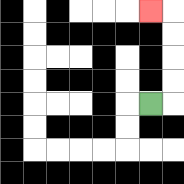{'start': '[6, 4]', 'end': '[6, 0]', 'path_directions': 'R,U,U,U,U,L', 'path_coordinates': '[[6, 4], [7, 4], [7, 3], [7, 2], [7, 1], [7, 0], [6, 0]]'}